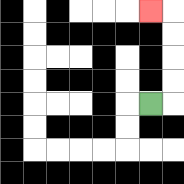{'start': '[6, 4]', 'end': '[6, 0]', 'path_directions': 'R,U,U,U,U,L', 'path_coordinates': '[[6, 4], [7, 4], [7, 3], [7, 2], [7, 1], [7, 0], [6, 0]]'}